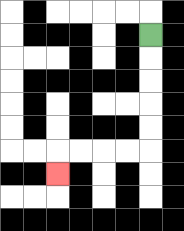{'start': '[6, 1]', 'end': '[2, 7]', 'path_directions': 'D,D,D,D,D,L,L,L,L,D', 'path_coordinates': '[[6, 1], [6, 2], [6, 3], [6, 4], [6, 5], [6, 6], [5, 6], [4, 6], [3, 6], [2, 6], [2, 7]]'}